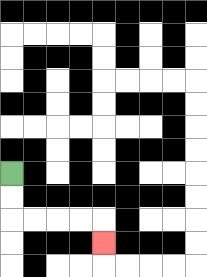{'start': '[0, 7]', 'end': '[4, 10]', 'path_directions': 'D,D,R,R,R,R,D', 'path_coordinates': '[[0, 7], [0, 8], [0, 9], [1, 9], [2, 9], [3, 9], [4, 9], [4, 10]]'}